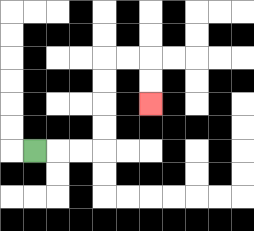{'start': '[1, 6]', 'end': '[6, 4]', 'path_directions': 'R,R,R,U,U,U,U,R,R,D,D', 'path_coordinates': '[[1, 6], [2, 6], [3, 6], [4, 6], [4, 5], [4, 4], [4, 3], [4, 2], [5, 2], [6, 2], [6, 3], [6, 4]]'}